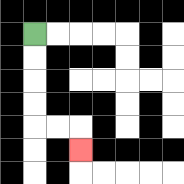{'start': '[1, 1]', 'end': '[3, 6]', 'path_directions': 'D,D,D,D,R,R,D', 'path_coordinates': '[[1, 1], [1, 2], [1, 3], [1, 4], [1, 5], [2, 5], [3, 5], [3, 6]]'}